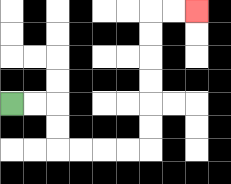{'start': '[0, 4]', 'end': '[8, 0]', 'path_directions': 'R,R,D,D,R,R,R,R,U,U,U,U,U,U,R,R', 'path_coordinates': '[[0, 4], [1, 4], [2, 4], [2, 5], [2, 6], [3, 6], [4, 6], [5, 6], [6, 6], [6, 5], [6, 4], [6, 3], [6, 2], [6, 1], [6, 0], [7, 0], [8, 0]]'}